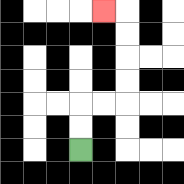{'start': '[3, 6]', 'end': '[4, 0]', 'path_directions': 'U,U,R,R,U,U,U,U,L', 'path_coordinates': '[[3, 6], [3, 5], [3, 4], [4, 4], [5, 4], [5, 3], [5, 2], [5, 1], [5, 0], [4, 0]]'}